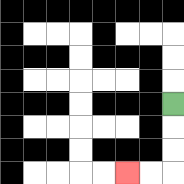{'start': '[7, 4]', 'end': '[5, 7]', 'path_directions': 'D,D,D,L,L', 'path_coordinates': '[[7, 4], [7, 5], [7, 6], [7, 7], [6, 7], [5, 7]]'}